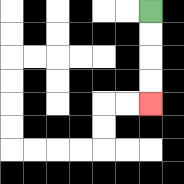{'start': '[6, 0]', 'end': '[6, 4]', 'path_directions': 'D,D,D,D', 'path_coordinates': '[[6, 0], [6, 1], [6, 2], [6, 3], [6, 4]]'}